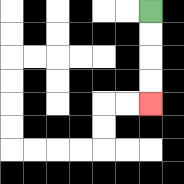{'start': '[6, 0]', 'end': '[6, 4]', 'path_directions': 'D,D,D,D', 'path_coordinates': '[[6, 0], [6, 1], [6, 2], [6, 3], [6, 4]]'}